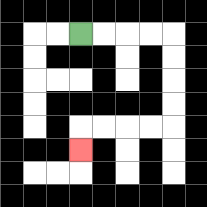{'start': '[3, 1]', 'end': '[3, 6]', 'path_directions': 'R,R,R,R,D,D,D,D,L,L,L,L,D', 'path_coordinates': '[[3, 1], [4, 1], [5, 1], [6, 1], [7, 1], [7, 2], [7, 3], [7, 4], [7, 5], [6, 5], [5, 5], [4, 5], [3, 5], [3, 6]]'}